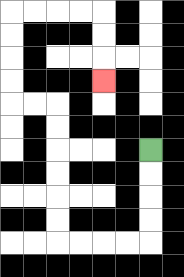{'start': '[6, 6]', 'end': '[4, 3]', 'path_directions': 'D,D,D,D,L,L,L,L,U,U,U,U,U,U,L,L,U,U,U,U,R,R,R,R,D,D,D', 'path_coordinates': '[[6, 6], [6, 7], [6, 8], [6, 9], [6, 10], [5, 10], [4, 10], [3, 10], [2, 10], [2, 9], [2, 8], [2, 7], [2, 6], [2, 5], [2, 4], [1, 4], [0, 4], [0, 3], [0, 2], [0, 1], [0, 0], [1, 0], [2, 0], [3, 0], [4, 0], [4, 1], [4, 2], [4, 3]]'}